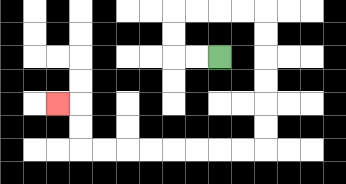{'start': '[9, 2]', 'end': '[2, 4]', 'path_directions': 'L,L,U,U,R,R,R,R,D,D,D,D,D,D,L,L,L,L,L,L,L,L,U,U,L', 'path_coordinates': '[[9, 2], [8, 2], [7, 2], [7, 1], [7, 0], [8, 0], [9, 0], [10, 0], [11, 0], [11, 1], [11, 2], [11, 3], [11, 4], [11, 5], [11, 6], [10, 6], [9, 6], [8, 6], [7, 6], [6, 6], [5, 6], [4, 6], [3, 6], [3, 5], [3, 4], [2, 4]]'}